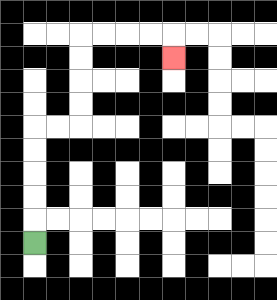{'start': '[1, 10]', 'end': '[7, 2]', 'path_directions': 'U,U,U,U,U,R,R,U,U,U,U,R,R,R,R,D', 'path_coordinates': '[[1, 10], [1, 9], [1, 8], [1, 7], [1, 6], [1, 5], [2, 5], [3, 5], [3, 4], [3, 3], [3, 2], [3, 1], [4, 1], [5, 1], [6, 1], [7, 1], [7, 2]]'}